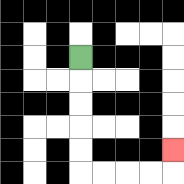{'start': '[3, 2]', 'end': '[7, 6]', 'path_directions': 'D,D,D,D,D,R,R,R,R,U', 'path_coordinates': '[[3, 2], [3, 3], [3, 4], [3, 5], [3, 6], [3, 7], [4, 7], [5, 7], [6, 7], [7, 7], [7, 6]]'}